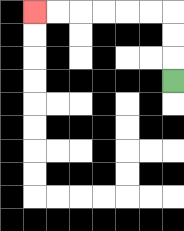{'start': '[7, 3]', 'end': '[1, 0]', 'path_directions': 'U,U,U,L,L,L,L,L,L', 'path_coordinates': '[[7, 3], [7, 2], [7, 1], [7, 0], [6, 0], [5, 0], [4, 0], [3, 0], [2, 0], [1, 0]]'}